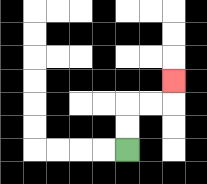{'start': '[5, 6]', 'end': '[7, 3]', 'path_directions': 'U,U,R,R,U', 'path_coordinates': '[[5, 6], [5, 5], [5, 4], [6, 4], [7, 4], [7, 3]]'}